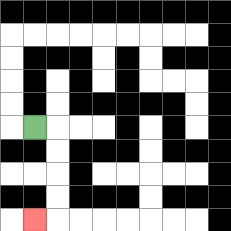{'start': '[1, 5]', 'end': '[1, 9]', 'path_directions': 'R,D,D,D,D,L', 'path_coordinates': '[[1, 5], [2, 5], [2, 6], [2, 7], [2, 8], [2, 9], [1, 9]]'}